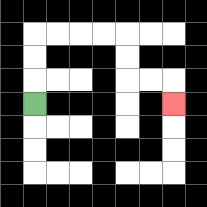{'start': '[1, 4]', 'end': '[7, 4]', 'path_directions': 'U,U,U,R,R,R,R,D,D,R,R,D', 'path_coordinates': '[[1, 4], [1, 3], [1, 2], [1, 1], [2, 1], [3, 1], [4, 1], [5, 1], [5, 2], [5, 3], [6, 3], [7, 3], [7, 4]]'}